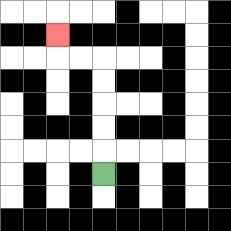{'start': '[4, 7]', 'end': '[2, 1]', 'path_directions': 'U,U,U,U,U,L,L,U', 'path_coordinates': '[[4, 7], [4, 6], [4, 5], [4, 4], [4, 3], [4, 2], [3, 2], [2, 2], [2, 1]]'}